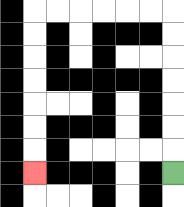{'start': '[7, 7]', 'end': '[1, 7]', 'path_directions': 'U,U,U,U,U,U,U,L,L,L,L,L,L,D,D,D,D,D,D,D', 'path_coordinates': '[[7, 7], [7, 6], [7, 5], [7, 4], [7, 3], [7, 2], [7, 1], [7, 0], [6, 0], [5, 0], [4, 0], [3, 0], [2, 0], [1, 0], [1, 1], [1, 2], [1, 3], [1, 4], [1, 5], [1, 6], [1, 7]]'}